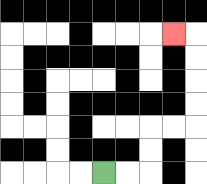{'start': '[4, 7]', 'end': '[7, 1]', 'path_directions': 'R,R,U,U,R,R,U,U,U,U,L', 'path_coordinates': '[[4, 7], [5, 7], [6, 7], [6, 6], [6, 5], [7, 5], [8, 5], [8, 4], [8, 3], [8, 2], [8, 1], [7, 1]]'}